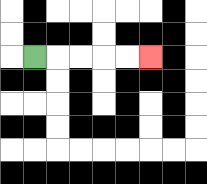{'start': '[1, 2]', 'end': '[6, 2]', 'path_directions': 'R,R,R,R,R', 'path_coordinates': '[[1, 2], [2, 2], [3, 2], [4, 2], [5, 2], [6, 2]]'}